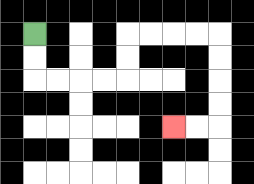{'start': '[1, 1]', 'end': '[7, 5]', 'path_directions': 'D,D,R,R,R,R,U,U,R,R,R,R,D,D,D,D,L,L', 'path_coordinates': '[[1, 1], [1, 2], [1, 3], [2, 3], [3, 3], [4, 3], [5, 3], [5, 2], [5, 1], [6, 1], [7, 1], [8, 1], [9, 1], [9, 2], [9, 3], [9, 4], [9, 5], [8, 5], [7, 5]]'}